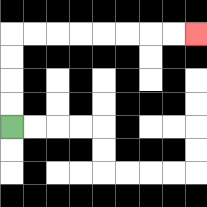{'start': '[0, 5]', 'end': '[8, 1]', 'path_directions': 'U,U,U,U,R,R,R,R,R,R,R,R', 'path_coordinates': '[[0, 5], [0, 4], [0, 3], [0, 2], [0, 1], [1, 1], [2, 1], [3, 1], [4, 1], [5, 1], [6, 1], [7, 1], [8, 1]]'}